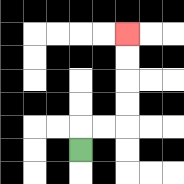{'start': '[3, 6]', 'end': '[5, 1]', 'path_directions': 'U,R,R,U,U,U,U', 'path_coordinates': '[[3, 6], [3, 5], [4, 5], [5, 5], [5, 4], [5, 3], [5, 2], [5, 1]]'}